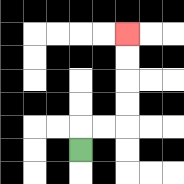{'start': '[3, 6]', 'end': '[5, 1]', 'path_directions': 'U,R,R,U,U,U,U', 'path_coordinates': '[[3, 6], [3, 5], [4, 5], [5, 5], [5, 4], [5, 3], [5, 2], [5, 1]]'}